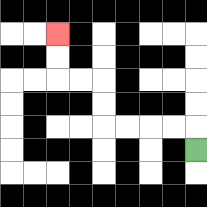{'start': '[8, 6]', 'end': '[2, 1]', 'path_directions': 'U,L,L,L,L,U,U,L,L,U,U', 'path_coordinates': '[[8, 6], [8, 5], [7, 5], [6, 5], [5, 5], [4, 5], [4, 4], [4, 3], [3, 3], [2, 3], [2, 2], [2, 1]]'}